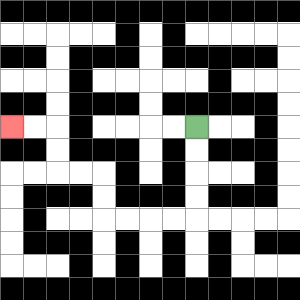{'start': '[8, 5]', 'end': '[0, 5]', 'path_directions': 'D,D,D,D,L,L,L,L,U,U,L,L,U,U,L,L', 'path_coordinates': '[[8, 5], [8, 6], [8, 7], [8, 8], [8, 9], [7, 9], [6, 9], [5, 9], [4, 9], [4, 8], [4, 7], [3, 7], [2, 7], [2, 6], [2, 5], [1, 5], [0, 5]]'}